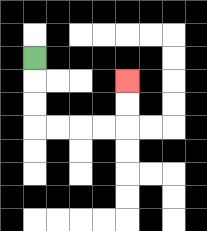{'start': '[1, 2]', 'end': '[5, 3]', 'path_directions': 'D,D,D,R,R,R,R,U,U', 'path_coordinates': '[[1, 2], [1, 3], [1, 4], [1, 5], [2, 5], [3, 5], [4, 5], [5, 5], [5, 4], [5, 3]]'}